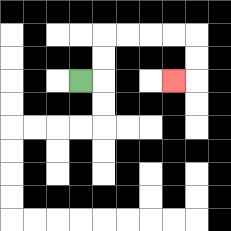{'start': '[3, 3]', 'end': '[7, 3]', 'path_directions': 'R,U,U,R,R,R,R,D,D,L', 'path_coordinates': '[[3, 3], [4, 3], [4, 2], [4, 1], [5, 1], [6, 1], [7, 1], [8, 1], [8, 2], [8, 3], [7, 3]]'}